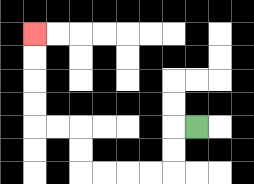{'start': '[8, 5]', 'end': '[1, 1]', 'path_directions': 'L,D,D,L,L,L,L,U,U,L,L,U,U,U,U', 'path_coordinates': '[[8, 5], [7, 5], [7, 6], [7, 7], [6, 7], [5, 7], [4, 7], [3, 7], [3, 6], [3, 5], [2, 5], [1, 5], [1, 4], [1, 3], [1, 2], [1, 1]]'}